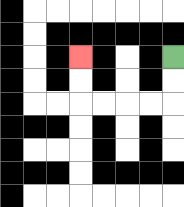{'start': '[7, 2]', 'end': '[3, 2]', 'path_directions': 'D,D,L,L,L,L,U,U', 'path_coordinates': '[[7, 2], [7, 3], [7, 4], [6, 4], [5, 4], [4, 4], [3, 4], [3, 3], [3, 2]]'}